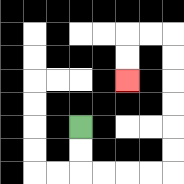{'start': '[3, 5]', 'end': '[5, 3]', 'path_directions': 'D,D,R,R,R,R,U,U,U,U,U,U,L,L,D,D', 'path_coordinates': '[[3, 5], [3, 6], [3, 7], [4, 7], [5, 7], [6, 7], [7, 7], [7, 6], [7, 5], [7, 4], [7, 3], [7, 2], [7, 1], [6, 1], [5, 1], [5, 2], [5, 3]]'}